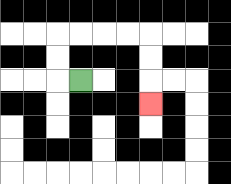{'start': '[3, 3]', 'end': '[6, 4]', 'path_directions': 'L,U,U,R,R,R,R,D,D,D', 'path_coordinates': '[[3, 3], [2, 3], [2, 2], [2, 1], [3, 1], [4, 1], [5, 1], [6, 1], [6, 2], [6, 3], [6, 4]]'}